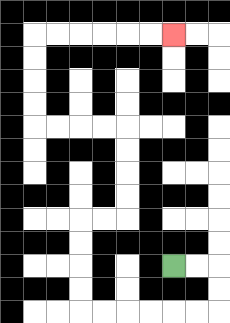{'start': '[7, 11]', 'end': '[7, 1]', 'path_directions': 'R,R,D,D,L,L,L,L,L,L,U,U,U,U,R,R,U,U,U,U,L,L,L,L,U,U,U,U,R,R,R,R,R,R', 'path_coordinates': '[[7, 11], [8, 11], [9, 11], [9, 12], [9, 13], [8, 13], [7, 13], [6, 13], [5, 13], [4, 13], [3, 13], [3, 12], [3, 11], [3, 10], [3, 9], [4, 9], [5, 9], [5, 8], [5, 7], [5, 6], [5, 5], [4, 5], [3, 5], [2, 5], [1, 5], [1, 4], [1, 3], [1, 2], [1, 1], [2, 1], [3, 1], [4, 1], [5, 1], [6, 1], [7, 1]]'}